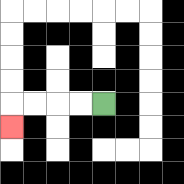{'start': '[4, 4]', 'end': '[0, 5]', 'path_directions': 'L,L,L,L,D', 'path_coordinates': '[[4, 4], [3, 4], [2, 4], [1, 4], [0, 4], [0, 5]]'}